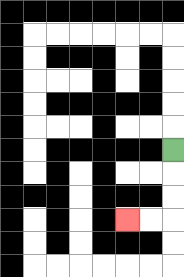{'start': '[7, 6]', 'end': '[5, 9]', 'path_directions': 'D,D,D,L,L', 'path_coordinates': '[[7, 6], [7, 7], [7, 8], [7, 9], [6, 9], [5, 9]]'}